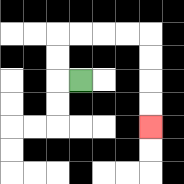{'start': '[3, 3]', 'end': '[6, 5]', 'path_directions': 'L,U,U,R,R,R,R,D,D,D,D', 'path_coordinates': '[[3, 3], [2, 3], [2, 2], [2, 1], [3, 1], [4, 1], [5, 1], [6, 1], [6, 2], [6, 3], [6, 4], [6, 5]]'}